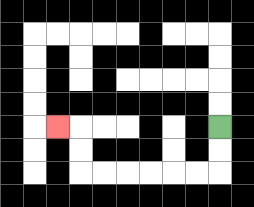{'start': '[9, 5]', 'end': '[2, 5]', 'path_directions': 'D,D,L,L,L,L,L,L,U,U,L', 'path_coordinates': '[[9, 5], [9, 6], [9, 7], [8, 7], [7, 7], [6, 7], [5, 7], [4, 7], [3, 7], [3, 6], [3, 5], [2, 5]]'}